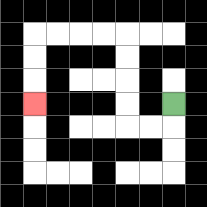{'start': '[7, 4]', 'end': '[1, 4]', 'path_directions': 'D,L,L,U,U,U,U,L,L,L,L,D,D,D', 'path_coordinates': '[[7, 4], [7, 5], [6, 5], [5, 5], [5, 4], [5, 3], [5, 2], [5, 1], [4, 1], [3, 1], [2, 1], [1, 1], [1, 2], [1, 3], [1, 4]]'}